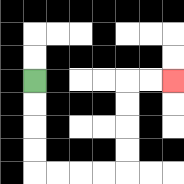{'start': '[1, 3]', 'end': '[7, 3]', 'path_directions': 'D,D,D,D,R,R,R,R,U,U,U,U,R,R', 'path_coordinates': '[[1, 3], [1, 4], [1, 5], [1, 6], [1, 7], [2, 7], [3, 7], [4, 7], [5, 7], [5, 6], [5, 5], [5, 4], [5, 3], [6, 3], [7, 3]]'}